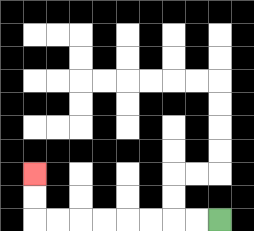{'start': '[9, 9]', 'end': '[1, 7]', 'path_directions': 'L,L,L,L,L,L,L,L,U,U', 'path_coordinates': '[[9, 9], [8, 9], [7, 9], [6, 9], [5, 9], [4, 9], [3, 9], [2, 9], [1, 9], [1, 8], [1, 7]]'}